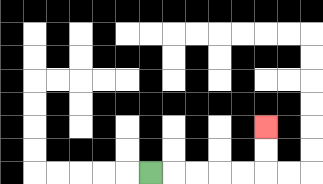{'start': '[6, 7]', 'end': '[11, 5]', 'path_directions': 'R,R,R,R,R,U,U', 'path_coordinates': '[[6, 7], [7, 7], [8, 7], [9, 7], [10, 7], [11, 7], [11, 6], [11, 5]]'}